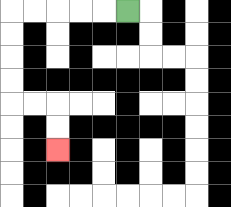{'start': '[5, 0]', 'end': '[2, 6]', 'path_directions': 'L,L,L,L,L,D,D,D,D,R,R,D,D', 'path_coordinates': '[[5, 0], [4, 0], [3, 0], [2, 0], [1, 0], [0, 0], [0, 1], [0, 2], [0, 3], [0, 4], [1, 4], [2, 4], [2, 5], [2, 6]]'}